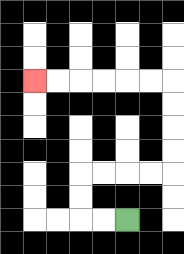{'start': '[5, 9]', 'end': '[1, 3]', 'path_directions': 'L,L,U,U,R,R,R,R,U,U,U,U,L,L,L,L,L,L', 'path_coordinates': '[[5, 9], [4, 9], [3, 9], [3, 8], [3, 7], [4, 7], [5, 7], [6, 7], [7, 7], [7, 6], [7, 5], [7, 4], [7, 3], [6, 3], [5, 3], [4, 3], [3, 3], [2, 3], [1, 3]]'}